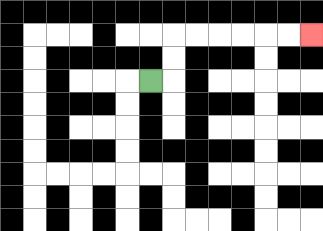{'start': '[6, 3]', 'end': '[13, 1]', 'path_directions': 'R,U,U,R,R,R,R,R,R', 'path_coordinates': '[[6, 3], [7, 3], [7, 2], [7, 1], [8, 1], [9, 1], [10, 1], [11, 1], [12, 1], [13, 1]]'}